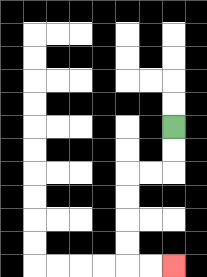{'start': '[7, 5]', 'end': '[7, 11]', 'path_directions': 'D,D,L,L,D,D,D,D,R,R', 'path_coordinates': '[[7, 5], [7, 6], [7, 7], [6, 7], [5, 7], [5, 8], [5, 9], [5, 10], [5, 11], [6, 11], [7, 11]]'}